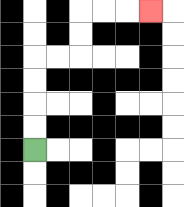{'start': '[1, 6]', 'end': '[6, 0]', 'path_directions': 'U,U,U,U,R,R,U,U,R,R,R', 'path_coordinates': '[[1, 6], [1, 5], [1, 4], [1, 3], [1, 2], [2, 2], [3, 2], [3, 1], [3, 0], [4, 0], [5, 0], [6, 0]]'}